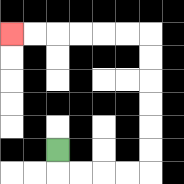{'start': '[2, 6]', 'end': '[0, 1]', 'path_directions': 'D,R,R,R,R,U,U,U,U,U,U,L,L,L,L,L,L', 'path_coordinates': '[[2, 6], [2, 7], [3, 7], [4, 7], [5, 7], [6, 7], [6, 6], [6, 5], [6, 4], [6, 3], [6, 2], [6, 1], [5, 1], [4, 1], [3, 1], [2, 1], [1, 1], [0, 1]]'}